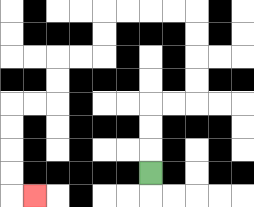{'start': '[6, 7]', 'end': '[1, 8]', 'path_directions': 'U,U,U,R,R,U,U,U,U,L,L,L,L,D,D,L,L,D,D,L,L,D,D,D,D,R', 'path_coordinates': '[[6, 7], [6, 6], [6, 5], [6, 4], [7, 4], [8, 4], [8, 3], [8, 2], [8, 1], [8, 0], [7, 0], [6, 0], [5, 0], [4, 0], [4, 1], [4, 2], [3, 2], [2, 2], [2, 3], [2, 4], [1, 4], [0, 4], [0, 5], [0, 6], [0, 7], [0, 8], [1, 8]]'}